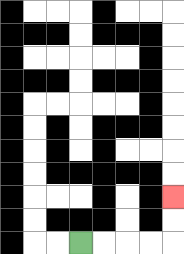{'start': '[3, 10]', 'end': '[7, 8]', 'path_directions': 'R,R,R,R,U,U', 'path_coordinates': '[[3, 10], [4, 10], [5, 10], [6, 10], [7, 10], [7, 9], [7, 8]]'}